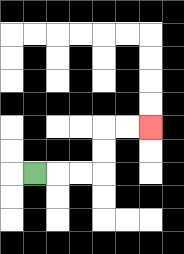{'start': '[1, 7]', 'end': '[6, 5]', 'path_directions': 'R,R,R,U,U,R,R', 'path_coordinates': '[[1, 7], [2, 7], [3, 7], [4, 7], [4, 6], [4, 5], [5, 5], [6, 5]]'}